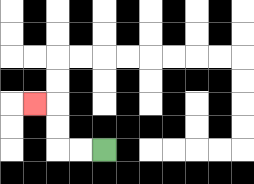{'start': '[4, 6]', 'end': '[1, 4]', 'path_directions': 'L,L,U,U,L', 'path_coordinates': '[[4, 6], [3, 6], [2, 6], [2, 5], [2, 4], [1, 4]]'}